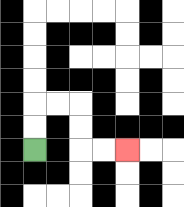{'start': '[1, 6]', 'end': '[5, 6]', 'path_directions': 'U,U,R,R,D,D,R,R', 'path_coordinates': '[[1, 6], [1, 5], [1, 4], [2, 4], [3, 4], [3, 5], [3, 6], [4, 6], [5, 6]]'}